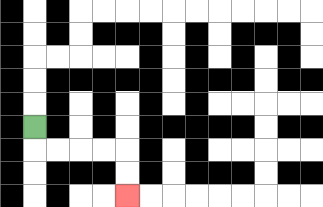{'start': '[1, 5]', 'end': '[5, 8]', 'path_directions': 'D,R,R,R,R,D,D', 'path_coordinates': '[[1, 5], [1, 6], [2, 6], [3, 6], [4, 6], [5, 6], [5, 7], [5, 8]]'}